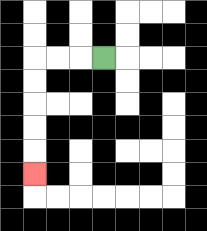{'start': '[4, 2]', 'end': '[1, 7]', 'path_directions': 'L,L,L,D,D,D,D,D', 'path_coordinates': '[[4, 2], [3, 2], [2, 2], [1, 2], [1, 3], [1, 4], [1, 5], [1, 6], [1, 7]]'}